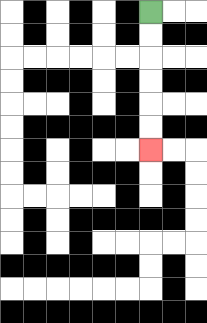{'start': '[6, 0]', 'end': '[6, 6]', 'path_directions': 'D,D,D,D,D,D', 'path_coordinates': '[[6, 0], [6, 1], [6, 2], [6, 3], [6, 4], [6, 5], [6, 6]]'}